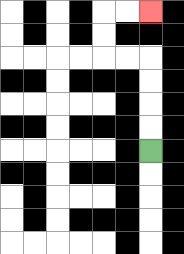{'start': '[6, 6]', 'end': '[6, 0]', 'path_directions': 'U,U,U,U,L,L,U,U,R,R', 'path_coordinates': '[[6, 6], [6, 5], [6, 4], [6, 3], [6, 2], [5, 2], [4, 2], [4, 1], [4, 0], [5, 0], [6, 0]]'}